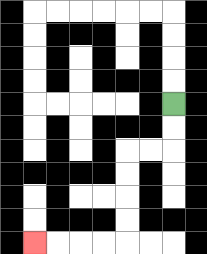{'start': '[7, 4]', 'end': '[1, 10]', 'path_directions': 'D,D,L,L,D,D,D,D,L,L,L,L', 'path_coordinates': '[[7, 4], [7, 5], [7, 6], [6, 6], [5, 6], [5, 7], [5, 8], [5, 9], [5, 10], [4, 10], [3, 10], [2, 10], [1, 10]]'}